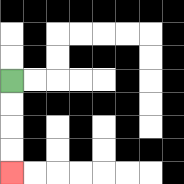{'start': '[0, 3]', 'end': '[0, 7]', 'path_directions': 'D,D,D,D', 'path_coordinates': '[[0, 3], [0, 4], [0, 5], [0, 6], [0, 7]]'}